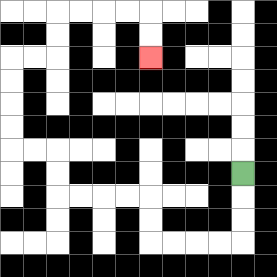{'start': '[10, 7]', 'end': '[6, 2]', 'path_directions': 'D,D,D,L,L,L,L,U,U,L,L,L,L,U,U,L,L,U,U,U,U,R,R,U,U,R,R,R,R,D,D', 'path_coordinates': '[[10, 7], [10, 8], [10, 9], [10, 10], [9, 10], [8, 10], [7, 10], [6, 10], [6, 9], [6, 8], [5, 8], [4, 8], [3, 8], [2, 8], [2, 7], [2, 6], [1, 6], [0, 6], [0, 5], [0, 4], [0, 3], [0, 2], [1, 2], [2, 2], [2, 1], [2, 0], [3, 0], [4, 0], [5, 0], [6, 0], [6, 1], [6, 2]]'}